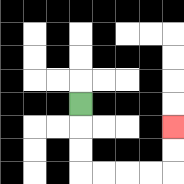{'start': '[3, 4]', 'end': '[7, 5]', 'path_directions': 'D,D,D,R,R,R,R,U,U', 'path_coordinates': '[[3, 4], [3, 5], [3, 6], [3, 7], [4, 7], [5, 7], [6, 7], [7, 7], [7, 6], [7, 5]]'}